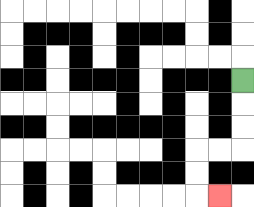{'start': '[10, 3]', 'end': '[9, 8]', 'path_directions': 'D,D,D,L,L,D,D,R', 'path_coordinates': '[[10, 3], [10, 4], [10, 5], [10, 6], [9, 6], [8, 6], [8, 7], [8, 8], [9, 8]]'}